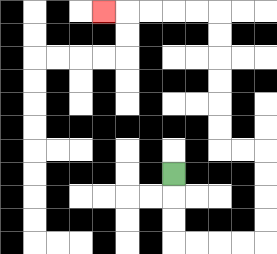{'start': '[7, 7]', 'end': '[4, 0]', 'path_directions': 'D,D,D,R,R,R,R,U,U,U,U,L,L,U,U,U,U,U,U,L,L,L,L,L', 'path_coordinates': '[[7, 7], [7, 8], [7, 9], [7, 10], [8, 10], [9, 10], [10, 10], [11, 10], [11, 9], [11, 8], [11, 7], [11, 6], [10, 6], [9, 6], [9, 5], [9, 4], [9, 3], [9, 2], [9, 1], [9, 0], [8, 0], [7, 0], [6, 0], [5, 0], [4, 0]]'}